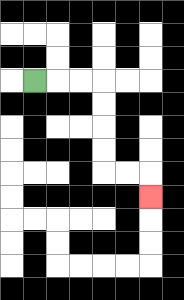{'start': '[1, 3]', 'end': '[6, 8]', 'path_directions': 'R,R,R,D,D,D,D,R,R,D', 'path_coordinates': '[[1, 3], [2, 3], [3, 3], [4, 3], [4, 4], [4, 5], [4, 6], [4, 7], [5, 7], [6, 7], [6, 8]]'}